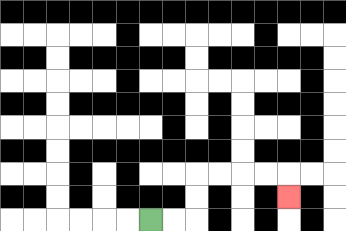{'start': '[6, 9]', 'end': '[12, 8]', 'path_directions': 'R,R,U,U,R,R,R,R,D', 'path_coordinates': '[[6, 9], [7, 9], [8, 9], [8, 8], [8, 7], [9, 7], [10, 7], [11, 7], [12, 7], [12, 8]]'}